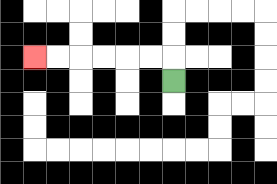{'start': '[7, 3]', 'end': '[1, 2]', 'path_directions': 'U,L,L,L,L,L,L', 'path_coordinates': '[[7, 3], [7, 2], [6, 2], [5, 2], [4, 2], [3, 2], [2, 2], [1, 2]]'}